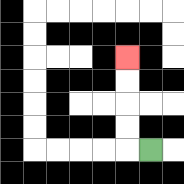{'start': '[6, 6]', 'end': '[5, 2]', 'path_directions': 'L,U,U,U,U', 'path_coordinates': '[[6, 6], [5, 6], [5, 5], [5, 4], [5, 3], [5, 2]]'}